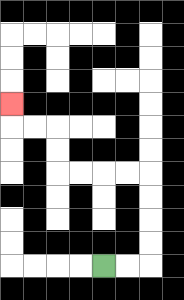{'start': '[4, 11]', 'end': '[0, 4]', 'path_directions': 'R,R,U,U,U,U,L,L,L,L,U,U,L,L,U', 'path_coordinates': '[[4, 11], [5, 11], [6, 11], [6, 10], [6, 9], [6, 8], [6, 7], [5, 7], [4, 7], [3, 7], [2, 7], [2, 6], [2, 5], [1, 5], [0, 5], [0, 4]]'}